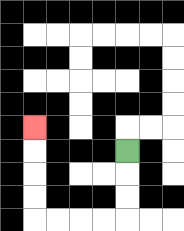{'start': '[5, 6]', 'end': '[1, 5]', 'path_directions': 'D,D,D,L,L,L,L,U,U,U,U', 'path_coordinates': '[[5, 6], [5, 7], [5, 8], [5, 9], [4, 9], [3, 9], [2, 9], [1, 9], [1, 8], [1, 7], [1, 6], [1, 5]]'}